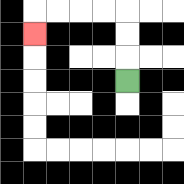{'start': '[5, 3]', 'end': '[1, 1]', 'path_directions': 'U,U,U,L,L,L,L,D', 'path_coordinates': '[[5, 3], [5, 2], [5, 1], [5, 0], [4, 0], [3, 0], [2, 0], [1, 0], [1, 1]]'}